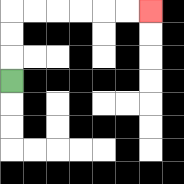{'start': '[0, 3]', 'end': '[6, 0]', 'path_directions': 'U,U,U,R,R,R,R,R,R', 'path_coordinates': '[[0, 3], [0, 2], [0, 1], [0, 0], [1, 0], [2, 0], [3, 0], [4, 0], [5, 0], [6, 0]]'}